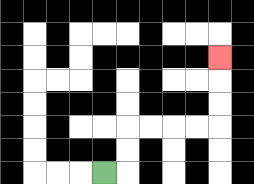{'start': '[4, 7]', 'end': '[9, 2]', 'path_directions': 'R,U,U,R,R,R,R,U,U,U', 'path_coordinates': '[[4, 7], [5, 7], [5, 6], [5, 5], [6, 5], [7, 5], [8, 5], [9, 5], [9, 4], [9, 3], [9, 2]]'}